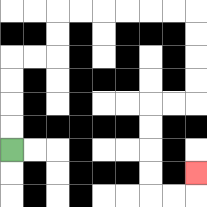{'start': '[0, 6]', 'end': '[8, 7]', 'path_directions': 'U,U,U,U,R,R,U,U,R,R,R,R,R,R,D,D,D,D,L,L,D,D,D,D,R,R,U', 'path_coordinates': '[[0, 6], [0, 5], [0, 4], [0, 3], [0, 2], [1, 2], [2, 2], [2, 1], [2, 0], [3, 0], [4, 0], [5, 0], [6, 0], [7, 0], [8, 0], [8, 1], [8, 2], [8, 3], [8, 4], [7, 4], [6, 4], [6, 5], [6, 6], [6, 7], [6, 8], [7, 8], [8, 8], [8, 7]]'}